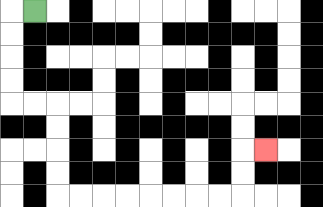{'start': '[1, 0]', 'end': '[11, 6]', 'path_directions': 'L,D,D,D,D,R,R,D,D,D,D,R,R,R,R,R,R,R,R,U,U,R', 'path_coordinates': '[[1, 0], [0, 0], [0, 1], [0, 2], [0, 3], [0, 4], [1, 4], [2, 4], [2, 5], [2, 6], [2, 7], [2, 8], [3, 8], [4, 8], [5, 8], [6, 8], [7, 8], [8, 8], [9, 8], [10, 8], [10, 7], [10, 6], [11, 6]]'}